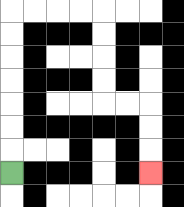{'start': '[0, 7]', 'end': '[6, 7]', 'path_directions': 'U,U,U,U,U,U,U,R,R,R,R,D,D,D,D,R,R,D,D,D', 'path_coordinates': '[[0, 7], [0, 6], [0, 5], [0, 4], [0, 3], [0, 2], [0, 1], [0, 0], [1, 0], [2, 0], [3, 0], [4, 0], [4, 1], [4, 2], [4, 3], [4, 4], [5, 4], [6, 4], [6, 5], [6, 6], [6, 7]]'}